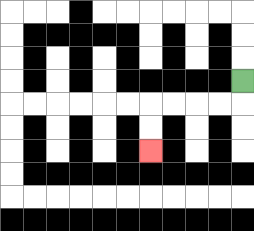{'start': '[10, 3]', 'end': '[6, 6]', 'path_directions': 'D,L,L,L,L,D,D', 'path_coordinates': '[[10, 3], [10, 4], [9, 4], [8, 4], [7, 4], [6, 4], [6, 5], [6, 6]]'}